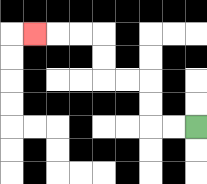{'start': '[8, 5]', 'end': '[1, 1]', 'path_directions': 'L,L,U,U,L,L,U,U,L,L,L', 'path_coordinates': '[[8, 5], [7, 5], [6, 5], [6, 4], [6, 3], [5, 3], [4, 3], [4, 2], [4, 1], [3, 1], [2, 1], [1, 1]]'}